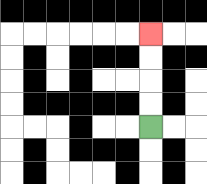{'start': '[6, 5]', 'end': '[6, 1]', 'path_directions': 'U,U,U,U', 'path_coordinates': '[[6, 5], [6, 4], [6, 3], [6, 2], [6, 1]]'}